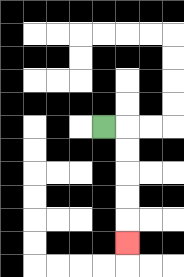{'start': '[4, 5]', 'end': '[5, 10]', 'path_directions': 'R,D,D,D,D,D', 'path_coordinates': '[[4, 5], [5, 5], [5, 6], [5, 7], [5, 8], [5, 9], [5, 10]]'}